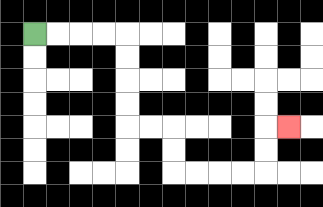{'start': '[1, 1]', 'end': '[12, 5]', 'path_directions': 'R,R,R,R,D,D,D,D,R,R,D,D,R,R,R,R,U,U,R', 'path_coordinates': '[[1, 1], [2, 1], [3, 1], [4, 1], [5, 1], [5, 2], [5, 3], [5, 4], [5, 5], [6, 5], [7, 5], [7, 6], [7, 7], [8, 7], [9, 7], [10, 7], [11, 7], [11, 6], [11, 5], [12, 5]]'}